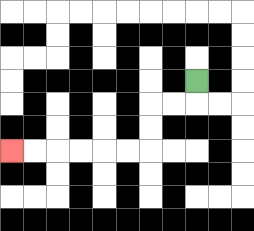{'start': '[8, 3]', 'end': '[0, 6]', 'path_directions': 'D,L,L,D,D,L,L,L,L,L,L', 'path_coordinates': '[[8, 3], [8, 4], [7, 4], [6, 4], [6, 5], [6, 6], [5, 6], [4, 6], [3, 6], [2, 6], [1, 6], [0, 6]]'}